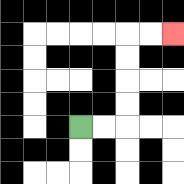{'start': '[3, 5]', 'end': '[7, 1]', 'path_directions': 'R,R,U,U,U,U,R,R', 'path_coordinates': '[[3, 5], [4, 5], [5, 5], [5, 4], [5, 3], [5, 2], [5, 1], [6, 1], [7, 1]]'}